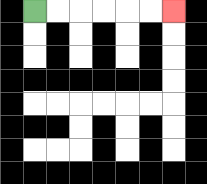{'start': '[1, 0]', 'end': '[7, 0]', 'path_directions': 'R,R,R,R,R,R', 'path_coordinates': '[[1, 0], [2, 0], [3, 0], [4, 0], [5, 0], [6, 0], [7, 0]]'}